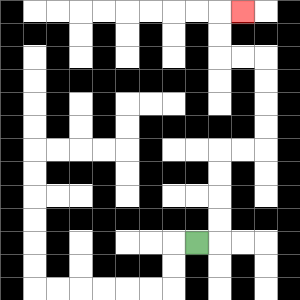{'start': '[8, 10]', 'end': '[10, 0]', 'path_directions': 'R,U,U,U,U,R,R,U,U,U,U,L,L,U,U,R', 'path_coordinates': '[[8, 10], [9, 10], [9, 9], [9, 8], [9, 7], [9, 6], [10, 6], [11, 6], [11, 5], [11, 4], [11, 3], [11, 2], [10, 2], [9, 2], [9, 1], [9, 0], [10, 0]]'}